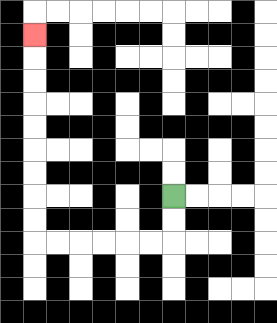{'start': '[7, 8]', 'end': '[1, 1]', 'path_directions': 'D,D,L,L,L,L,L,L,U,U,U,U,U,U,U,U,U', 'path_coordinates': '[[7, 8], [7, 9], [7, 10], [6, 10], [5, 10], [4, 10], [3, 10], [2, 10], [1, 10], [1, 9], [1, 8], [1, 7], [1, 6], [1, 5], [1, 4], [1, 3], [1, 2], [1, 1]]'}